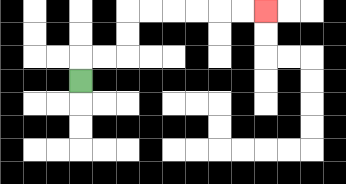{'start': '[3, 3]', 'end': '[11, 0]', 'path_directions': 'U,R,R,U,U,R,R,R,R,R,R', 'path_coordinates': '[[3, 3], [3, 2], [4, 2], [5, 2], [5, 1], [5, 0], [6, 0], [7, 0], [8, 0], [9, 0], [10, 0], [11, 0]]'}